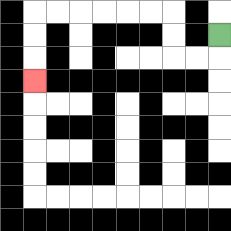{'start': '[9, 1]', 'end': '[1, 3]', 'path_directions': 'D,L,L,U,U,L,L,L,L,L,L,D,D,D', 'path_coordinates': '[[9, 1], [9, 2], [8, 2], [7, 2], [7, 1], [7, 0], [6, 0], [5, 0], [4, 0], [3, 0], [2, 0], [1, 0], [1, 1], [1, 2], [1, 3]]'}